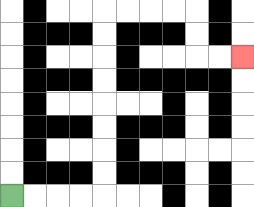{'start': '[0, 8]', 'end': '[10, 2]', 'path_directions': 'R,R,R,R,U,U,U,U,U,U,U,U,R,R,R,R,D,D,R,R', 'path_coordinates': '[[0, 8], [1, 8], [2, 8], [3, 8], [4, 8], [4, 7], [4, 6], [4, 5], [4, 4], [4, 3], [4, 2], [4, 1], [4, 0], [5, 0], [6, 0], [7, 0], [8, 0], [8, 1], [8, 2], [9, 2], [10, 2]]'}